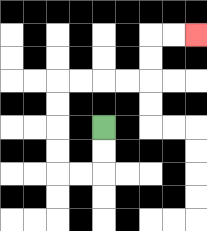{'start': '[4, 5]', 'end': '[8, 1]', 'path_directions': 'D,D,L,L,U,U,U,U,R,R,R,R,U,U,R,R', 'path_coordinates': '[[4, 5], [4, 6], [4, 7], [3, 7], [2, 7], [2, 6], [2, 5], [2, 4], [2, 3], [3, 3], [4, 3], [5, 3], [6, 3], [6, 2], [6, 1], [7, 1], [8, 1]]'}